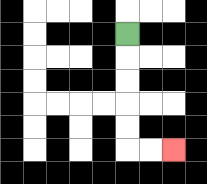{'start': '[5, 1]', 'end': '[7, 6]', 'path_directions': 'D,D,D,D,D,R,R', 'path_coordinates': '[[5, 1], [5, 2], [5, 3], [5, 4], [5, 5], [5, 6], [6, 6], [7, 6]]'}